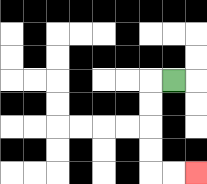{'start': '[7, 3]', 'end': '[8, 7]', 'path_directions': 'L,D,D,D,D,R,R', 'path_coordinates': '[[7, 3], [6, 3], [6, 4], [6, 5], [6, 6], [6, 7], [7, 7], [8, 7]]'}